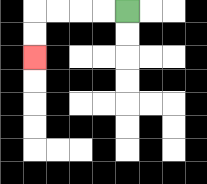{'start': '[5, 0]', 'end': '[1, 2]', 'path_directions': 'L,L,L,L,D,D', 'path_coordinates': '[[5, 0], [4, 0], [3, 0], [2, 0], [1, 0], [1, 1], [1, 2]]'}